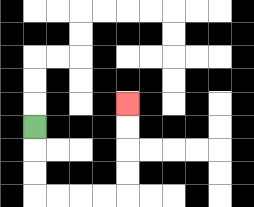{'start': '[1, 5]', 'end': '[5, 4]', 'path_directions': 'D,D,D,R,R,R,R,U,U,U,U', 'path_coordinates': '[[1, 5], [1, 6], [1, 7], [1, 8], [2, 8], [3, 8], [4, 8], [5, 8], [5, 7], [5, 6], [5, 5], [5, 4]]'}